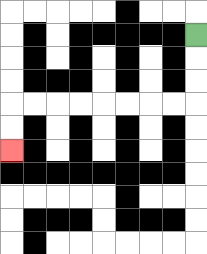{'start': '[8, 1]', 'end': '[0, 6]', 'path_directions': 'D,D,D,L,L,L,L,L,L,L,L,D,D', 'path_coordinates': '[[8, 1], [8, 2], [8, 3], [8, 4], [7, 4], [6, 4], [5, 4], [4, 4], [3, 4], [2, 4], [1, 4], [0, 4], [0, 5], [0, 6]]'}